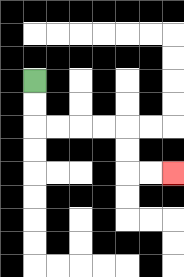{'start': '[1, 3]', 'end': '[7, 7]', 'path_directions': 'D,D,R,R,R,R,D,D,R,R', 'path_coordinates': '[[1, 3], [1, 4], [1, 5], [2, 5], [3, 5], [4, 5], [5, 5], [5, 6], [5, 7], [6, 7], [7, 7]]'}